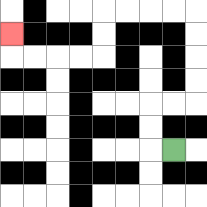{'start': '[7, 6]', 'end': '[0, 1]', 'path_directions': 'L,U,U,R,R,U,U,U,U,L,L,L,L,D,D,L,L,L,L,U', 'path_coordinates': '[[7, 6], [6, 6], [6, 5], [6, 4], [7, 4], [8, 4], [8, 3], [8, 2], [8, 1], [8, 0], [7, 0], [6, 0], [5, 0], [4, 0], [4, 1], [4, 2], [3, 2], [2, 2], [1, 2], [0, 2], [0, 1]]'}